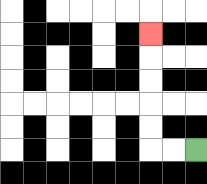{'start': '[8, 6]', 'end': '[6, 1]', 'path_directions': 'L,L,U,U,U,U,U', 'path_coordinates': '[[8, 6], [7, 6], [6, 6], [6, 5], [6, 4], [6, 3], [6, 2], [6, 1]]'}